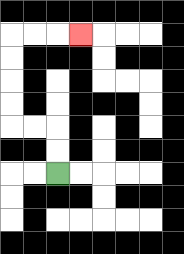{'start': '[2, 7]', 'end': '[3, 1]', 'path_directions': 'U,U,L,L,U,U,U,U,R,R,R', 'path_coordinates': '[[2, 7], [2, 6], [2, 5], [1, 5], [0, 5], [0, 4], [0, 3], [0, 2], [0, 1], [1, 1], [2, 1], [3, 1]]'}